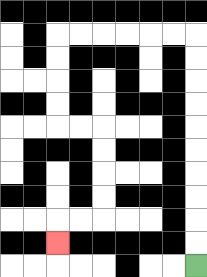{'start': '[8, 11]', 'end': '[2, 10]', 'path_directions': 'U,U,U,U,U,U,U,U,U,U,L,L,L,L,L,L,D,D,D,D,R,R,D,D,D,D,L,L,D', 'path_coordinates': '[[8, 11], [8, 10], [8, 9], [8, 8], [8, 7], [8, 6], [8, 5], [8, 4], [8, 3], [8, 2], [8, 1], [7, 1], [6, 1], [5, 1], [4, 1], [3, 1], [2, 1], [2, 2], [2, 3], [2, 4], [2, 5], [3, 5], [4, 5], [4, 6], [4, 7], [4, 8], [4, 9], [3, 9], [2, 9], [2, 10]]'}